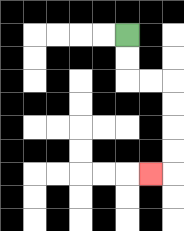{'start': '[5, 1]', 'end': '[6, 7]', 'path_directions': 'D,D,R,R,D,D,D,D,L', 'path_coordinates': '[[5, 1], [5, 2], [5, 3], [6, 3], [7, 3], [7, 4], [7, 5], [7, 6], [7, 7], [6, 7]]'}